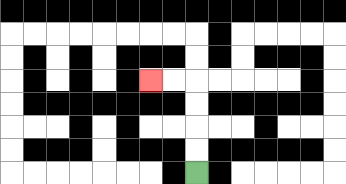{'start': '[8, 7]', 'end': '[6, 3]', 'path_directions': 'U,U,U,U,L,L', 'path_coordinates': '[[8, 7], [8, 6], [8, 5], [8, 4], [8, 3], [7, 3], [6, 3]]'}